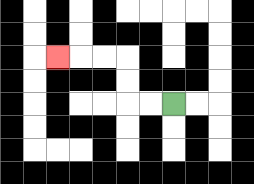{'start': '[7, 4]', 'end': '[2, 2]', 'path_directions': 'L,L,U,U,L,L,L', 'path_coordinates': '[[7, 4], [6, 4], [5, 4], [5, 3], [5, 2], [4, 2], [3, 2], [2, 2]]'}